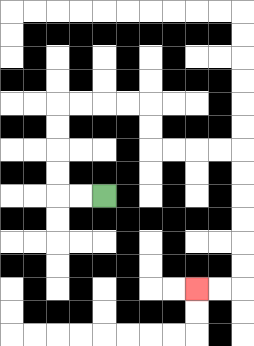{'start': '[4, 8]', 'end': '[8, 12]', 'path_directions': 'L,L,U,U,U,U,R,R,R,R,D,D,R,R,R,R,D,D,D,D,D,D,L,L', 'path_coordinates': '[[4, 8], [3, 8], [2, 8], [2, 7], [2, 6], [2, 5], [2, 4], [3, 4], [4, 4], [5, 4], [6, 4], [6, 5], [6, 6], [7, 6], [8, 6], [9, 6], [10, 6], [10, 7], [10, 8], [10, 9], [10, 10], [10, 11], [10, 12], [9, 12], [8, 12]]'}